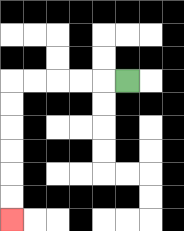{'start': '[5, 3]', 'end': '[0, 9]', 'path_directions': 'L,L,L,L,L,D,D,D,D,D,D', 'path_coordinates': '[[5, 3], [4, 3], [3, 3], [2, 3], [1, 3], [0, 3], [0, 4], [0, 5], [0, 6], [0, 7], [0, 8], [0, 9]]'}